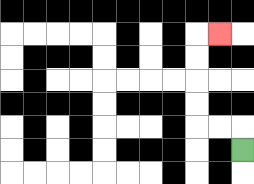{'start': '[10, 6]', 'end': '[9, 1]', 'path_directions': 'U,L,L,U,U,U,U,R', 'path_coordinates': '[[10, 6], [10, 5], [9, 5], [8, 5], [8, 4], [8, 3], [8, 2], [8, 1], [9, 1]]'}